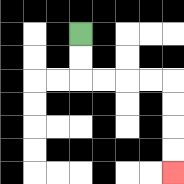{'start': '[3, 1]', 'end': '[7, 7]', 'path_directions': 'D,D,R,R,R,R,D,D,D,D', 'path_coordinates': '[[3, 1], [3, 2], [3, 3], [4, 3], [5, 3], [6, 3], [7, 3], [7, 4], [7, 5], [7, 6], [7, 7]]'}